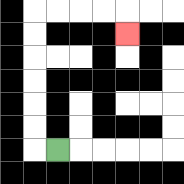{'start': '[2, 6]', 'end': '[5, 1]', 'path_directions': 'L,U,U,U,U,U,U,R,R,R,R,D', 'path_coordinates': '[[2, 6], [1, 6], [1, 5], [1, 4], [1, 3], [1, 2], [1, 1], [1, 0], [2, 0], [3, 0], [4, 0], [5, 0], [5, 1]]'}